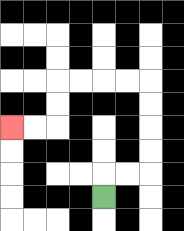{'start': '[4, 8]', 'end': '[0, 5]', 'path_directions': 'U,R,R,U,U,U,U,L,L,L,L,D,D,L,L', 'path_coordinates': '[[4, 8], [4, 7], [5, 7], [6, 7], [6, 6], [6, 5], [6, 4], [6, 3], [5, 3], [4, 3], [3, 3], [2, 3], [2, 4], [2, 5], [1, 5], [0, 5]]'}